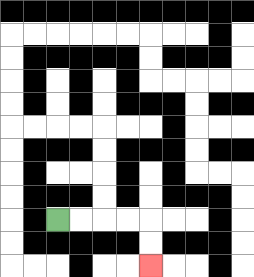{'start': '[2, 9]', 'end': '[6, 11]', 'path_directions': 'R,R,R,R,D,D', 'path_coordinates': '[[2, 9], [3, 9], [4, 9], [5, 9], [6, 9], [6, 10], [6, 11]]'}